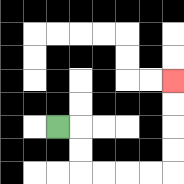{'start': '[2, 5]', 'end': '[7, 3]', 'path_directions': 'R,D,D,R,R,R,R,U,U,U,U', 'path_coordinates': '[[2, 5], [3, 5], [3, 6], [3, 7], [4, 7], [5, 7], [6, 7], [7, 7], [7, 6], [7, 5], [7, 4], [7, 3]]'}